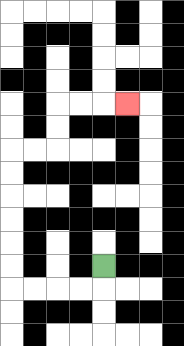{'start': '[4, 11]', 'end': '[5, 4]', 'path_directions': 'D,L,L,L,L,U,U,U,U,U,U,R,R,U,U,R,R,R', 'path_coordinates': '[[4, 11], [4, 12], [3, 12], [2, 12], [1, 12], [0, 12], [0, 11], [0, 10], [0, 9], [0, 8], [0, 7], [0, 6], [1, 6], [2, 6], [2, 5], [2, 4], [3, 4], [4, 4], [5, 4]]'}